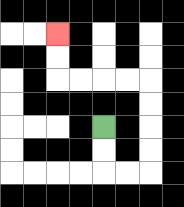{'start': '[4, 5]', 'end': '[2, 1]', 'path_directions': 'D,D,R,R,U,U,U,U,L,L,L,L,U,U', 'path_coordinates': '[[4, 5], [4, 6], [4, 7], [5, 7], [6, 7], [6, 6], [6, 5], [6, 4], [6, 3], [5, 3], [4, 3], [3, 3], [2, 3], [2, 2], [2, 1]]'}